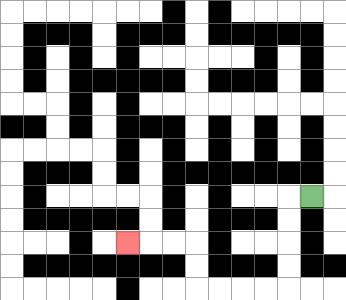{'start': '[13, 8]', 'end': '[5, 10]', 'path_directions': 'L,D,D,D,D,L,L,L,L,U,U,L,L,L', 'path_coordinates': '[[13, 8], [12, 8], [12, 9], [12, 10], [12, 11], [12, 12], [11, 12], [10, 12], [9, 12], [8, 12], [8, 11], [8, 10], [7, 10], [6, 10], [5, 10]]'}